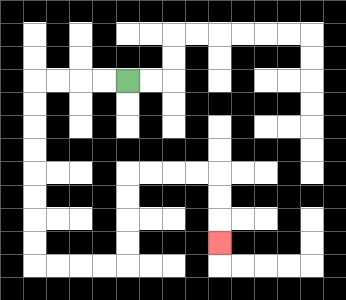{'start': '[5, 3]', 'end': '[9, 10]', 'path_directions': 'L,L,L,L,D,D,D,D,D,D,D,D,R,R,R,R,U,U,U,U,R,R,R,R,D,D,D', 'path_coordinates': '[[5, 3], [4, 3], [3, 3], [2, 3], [1, 3], [1, 4], [1, 5], [1, 6], [1, 7], [1, 8], [1, 9], [1, 10], [1, 11], [2, 11], [3, 11], [4, 11], [5, 11], [5, 10], [5, 9], [5, 8], [5, 7], [6, 7], [7, 7], [8, 7], [9, 7], [9, 8], [9, 9], [9, 10]]'}